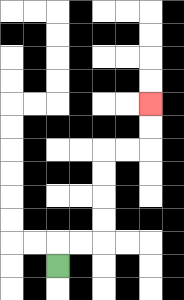{'start': '[2, 11]', 'end': '[6, 4]', 'path_directions': 'U,R,R,U,U,U,U,R,R,U,U', 'path_coordinates': '[[2, 11], [2, 10], [3, 10], [4, 10], [4, 9], [4, 8], [4, 7], [4, 6], [5, 6], [6, 6], [6, 5], [6, 4]]'}